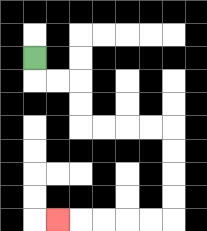{'start': '[1, 2]', 'end': '[2, 9]', 'path_directions': 'D,R,R,D,D,R,R,R,R,D,D,D,D,L,L,L,L,L', 'path_coordinates': '[[1, 2], [1, 3], [2, 3], [3, 3], [3, 4], [3, 5], [4, 5], [5, 5], [6, 5], [7, 5], [7, 6], [7, 7], [7, 8], [7, 9], [6, 9], [5, 9], [4, 9], [3, 9], [2, 9]]'}